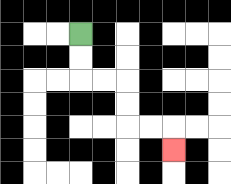{'start': '[3, 1]', 'end': '[7, 6]', 'path_directions': 'D,D,R,R,D,D,R,R,D', 'path_coordinates': '[[3, 1], [3, 2], [3, 3], [4, 3], [5, 3], [5, 4], [5, 5], [6, 5], [7, 5], [7, 6]]'}